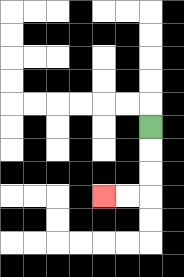{'start': '[6, 5]', 'end': '[4, 8]', 'path_directions': 'D,D,D,L,L', 'path_coordinates': '[[6, 5], [6, 6], [6, 7], [6, 8], [5, 8], [4, 8]]'}